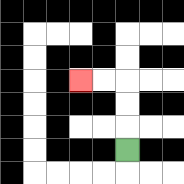{'start': '[5, 6]', 'end': '[3, 3]', 'path_directions': 'U,U,U,L,L', 'path_coordinates': '[[5, 6], [5, 5], [5, 4], [5, 3], [4, 3], [3, 3]]'}